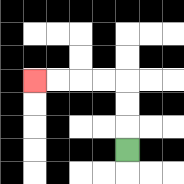{'start': '[5, 6]', 'end': '[1, 3]', 'path_directions': 'U,U,U,L,L,L,L', 'path_coordinates': '[[5, 6], [5, 5], [5, 4], [5, 3], [4, 3], [3, 3], [2, 3], [1, 3]]'}